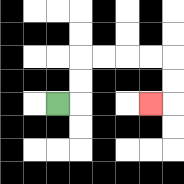{'start': '[2, 4]', 'end': '[6, 4]', 'path_directions': 'R,U,U,R,R,R,R,D,D,L', 'path_coordinates': '[[2, 4], [3, 4], [3, 3], [3, 2], [4, 2], [5, 2], [6, 2], [7, 2], [7, 3], [7, 4], [6, 4]]'}